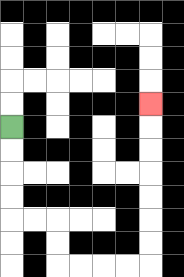{'start': '[0, 5]', 'end': '[6, 4]', 'path_directions': 'D,D,D,D,R,R,D,D,R,R,R,R,U,U,U,U,U,U,U', 'path_coordinates': '[[0, 5], [0, 6], [0, 7], [0, 8], [0, 9], [1, 9], [2, 9], [2, 10], [2, 11], [3, 11], [4, 11], [5, 11], [6, 11], [6, 10], [6, 9], [6, 8], [6, 7], [6, 6], [6, 5], [6, 4]]'}